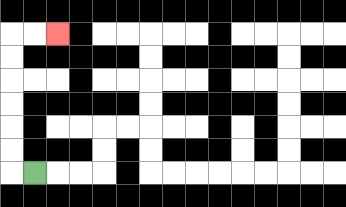{'start': '[1, 7]', 'end': '[2, 1]', 'path_directions': 'L,U,U,U,U,U,U,R,R', 'path_coordinates': '[[1, 7], [0, 7], [0, 6], [0, 5], [0, 4], [0, 3], [0, 2], [0, 1], [1, 1], [2, 1]]'}